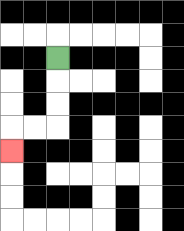{'start': '[2, 2]', 'end': '[0, 6]', 'path_directions': 'D,D,D,L,L,D', 'path_coordinates': '[[2, 2], [2, 3], [2, 4], [2, 5], [1, 5], [0, 5], [0, 6]]'}